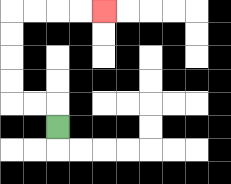{'start': '[2, 5]', 'end': '[4, 0]', 'path_directions': 'U,L,L,U,U,U,U,R,R,R,R', 'path_coordinates': '[[2, 5], [2, 4], [1, 4], [0, 4], [0, 3], [0, 2], [0, 1], [0, 0], [1, 0], [2, 0], [3, 0], [4, 0]]'}